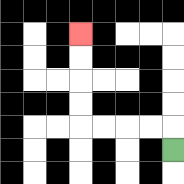{'start': '[7, 6]', 'end': '[3, 1]', 'path_directions': 'U,L,L,L,L,U,U,U,U', 'path_coordinates': '[[7, 6], [7, 5], [6, 5], [5, 5], [4, 5], [3, 5], [3, 4], [3, 3], [3, 2], [3, 1]]'}